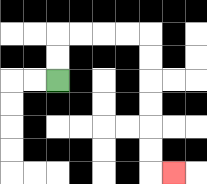{'start': '[2, 3]', 'end': '[7, 7]', 'path_directions': 'U,U,R,R,R,R,D,D,D,D,D,D,R', 'path_coordinates': '[[2, 3], [2, 2], [2, 1], [3, 1], [4, 1], [5, 1], [6, 1], [6, 2], [6, 3], [6, 4], [6, 5], [6, 6], [6, 7], [7, 7]]'}